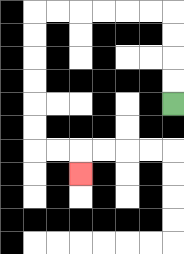{'start': '[7, 4]', 'end': '[3, 7]', 'path_directions': 'U,U,U,U,L,L,L,L,L,L,D,D,D,D,D,D,R,R,D', 'path_coordinates': '[[7, 4], [7, 3], [7, 2], [7, 1], [7, 0], [6, 0], [5, 0], [4, 0], [3, 0], [2, 0], [1, 0], [1, 1], [1, 2], [1, 3], [1, 4], [1, 5], [1, 6], [2, 6], [3, 6], [3, 7]]'}